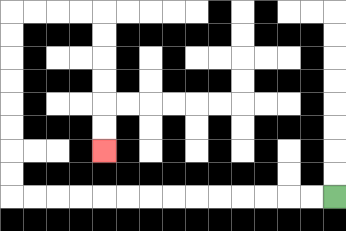{'start': '[14, 8]', 'end': '[4, 6]', 'path_directions': 'L,L,L,L,L,L,L,L,L,L,L,L,L,L,U,U,U,U,U,U,U,U,R,R,R,R,D,D,D,D,D,D', 'path_coordinates': '[[14, 8], [13, 8], [12, 8], [11, 8], [10, 8], [9, 8], [8, 8], [7, 8], [6, 8], [5, 8], [4, 8], [3, 8], [2, 8], [1, 8], [0, 8], [0, 7], [0, 6], [0, 5], [0, 4], [0, 3], [0, 2], [0, 1], [0, 0], [1, 0], [2, 0], [3, 0], [4, 0], [4, 1], [4, 2], [4, 3], [4, 4], [4, 5], [4, 6]]'}